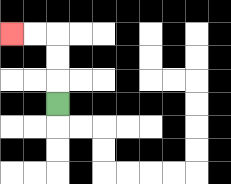{'start': '[2, 4]', 'end': '[0, 1]', 'path_directions': 'U,U,U,L,L', 'path_coordinates': '[[2, 4], [2, 3], [2, 2], [2, 1], [1, 1], [0, 1]]'}